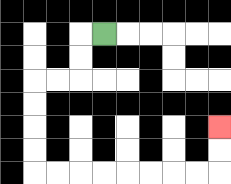{'start': '[4, 1]', 'end': '[9, 5]', 'path_directions': 'L,D,D,L,L,D,D,D,D,R,R,R,R,R,R,R,R,U,U', 'path_coordinates': '[[4, 1], [3, 1], [3, 2], [3, 3], [2, 3], [1, 3], [1, 4], [1, 5], [1, 6], [1, 7], [2, 7], [3, 7], [4, 7], [5, 7], [6, 7], [7, 7], [8, 7], [9, 7], [9, 6], [9, 5]]'}